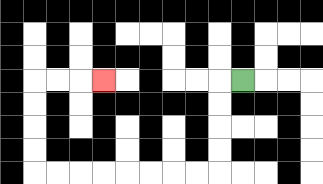{'start': '[10, 3]', 'end': '[4, 3]', 'path_directions': 'L,D,D,D,D,L,L,L,L,L,L,L,L,U,U,U,U,R,R,R', 'path_coordinates': '[[10, 3], [9, 3], [9, 4], [9, 5], [9, 6], [9, 7], [8, 7], [7, 7], [6, 7], [5, 7], [4, 7], [3, 7], [2, 7], [1, 7], [1, 6], [1, 5], [1, 4], [1, 3], [2, 3], [3, 3], [4, 3]]'}